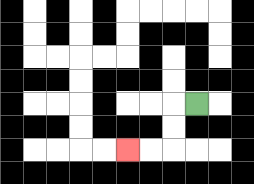{'start': '[8, 4]', 'end': '[5, 6]', 'path_directions': 'L,D,D,L,L', 'path_coordinates': '[[8, 4], [7, 4], [7, 5], [7, 6], [6, 6], [5, 6]]'}